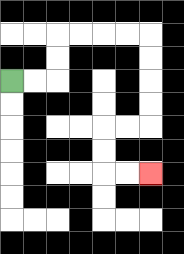{'start': '[0, 3]', 'end': '[6, 7]', 'path_directions': 'R,R,U,U,R,R,R,R,D,D,D,D,L,L,D,D,R,R', 'path_coordinates': '[[0, 3], [1, 3], [2, 3], [2, 2], [2, 1], [3, 1], [4, 1], [5, 1], [6, 1], [6, 2], [6, 3], [6, 4], [6, 5], [5, 5], [4, 5], [4, 6], [4, 7], [5, 7], [6, 7]]'}